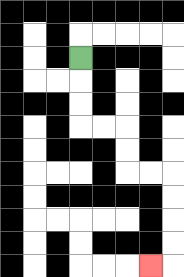{'start': '[3, 2]', 'end': '[6, 11]', 'path_directions': 'D,D,D,R,R,D,D,R,R,D,D,D,D,L', 'path_coordinates': '[[3, 2], [3, 3], [3, 4], [3, 5], [4, 5], [5, 5], [5, 6], [5, 7], [6, 7], [7, 7], [7, 8], [7, 9], [7, 10], [7, 11], [6, 11]]'}